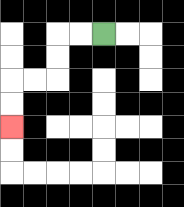{'start': '[4, 1]', 'end': '[0, 5]', 'path_directions': 'L,L,D,D,L,L,D,D', 'path_coordinates': '[[4, 1], [3, 1], [2, 1], [2, 2], [2, 3], [1, 3], [0, 3], [0, 4], [0, 5]]'}